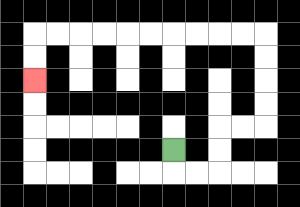{'start': '[7, 6]', 'end': '[1, 3]', 'path_directions': 'D,R,R,U,U,R,R,U,U,U,U,L,L,L,L,L,L,L,L,L,L,D,D', 'path_coordinates': '[[7, 6], [7, 7], [8, 7], [9, 7], [9, 6], [9, 5], [10, 5], [11, 5], [11, 4], [11, 3], [11, 2], [11, 1], [10, 1], [9, 1], [8, 1], [7, 1], [6, 1], [5, 1], [4, 1], [3, 1], [2, 1], [1, 1], [1, 2], [1, 3]]'}